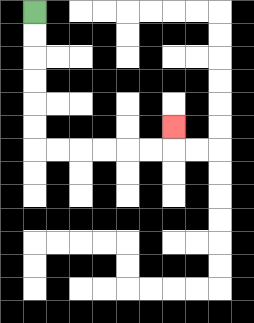{'start': '[1, 0]', 'end': '[7, 5]', 'path_directions': 'D,D,D,D,D,D,R,R,R,R,R,R,U', 'path_coordinates': '[[1, 0], [1, 1], [1, 2], [1, 3], [1, 4], [1, 5], [1, 6], [2, 6], [3, 6], [4, 6], [5, 6], [6, 6], [7, 6], [7, 5]]'}